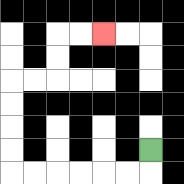{'start': '[6, 6]', 'end': '[4, 1]', 'path_directions': 'D,L,L,L,L,L,L,U,U,U,U,R,R,U,U,R,R', 'path_coordinates': '[[6, 6], [6, 7], [5, 7], [4, 7], [3, 7], [2, 7], [1, 7], [0, 7], [0, 6], [0, 5], [0, 4], [0, 3], [1, 3], [2, 3], [2, 2], [2, 1], [3, 1], [4, 1]]'}